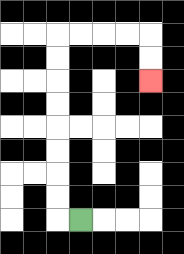{'start': '[3, 9]', 'end': '[6, 3]', 'path_directions': 'L,U,U,U,U,U,U,U,U,R,R,R,R,D,D', 'path_coordinates': '[[3, 9], [2, 9], [2, 8], [2, 7], [2, 6], [2, 5], [2, 4], [2, 3], [2, 2], [2, 1], [3, 1], [4, 1], [5, 1], [6, 1], [6, 2], [6, 3]]'}